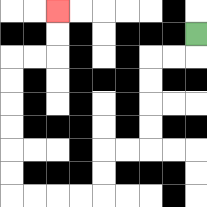{'start': '[8, 1]', 'end': '[2, 0]', 'path_directions': 'D,L,L,D,D,D,D,L,L,D,D,L,L,L,L,U,U,U,U,U,U,R,R,U,U', 'path_coordinates': '[[8, 1], [8, 2], [7, 2], [6, 2], [6, 3], [6, 4], [6, 5], [6, 6], [5, 6], [4, 6], [4, 7], [4, 8], [3, 8], [2, 8], [1, 8], [0, 8], [0, 7], [0, 6], [0, 5], [0, 4], [0, 3], [0, 2], [1, 2], [2, 2], [2, 1], [2, 0]]'}